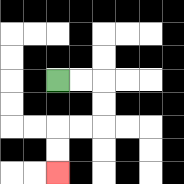{'start': '[2, 3]', 'end': '[2, 7]', 'path_directions': 'R,R,D,D,L,L,D,D', 'path_coordinates': '[[2, 3], [3, 3], [4, 3], [4, 4], [4, 5], [3, 5], [2, 5], [2, 6], [2, 7]]'}